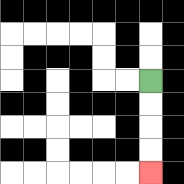{'start': '[6, 3]', 'end': '[6, 7]', 'path_directions': 'D,D,D,D', 'path_coordinates': '[[6, 3], [6, 4], [6, 5], [6, 6], [6, 7]]'}